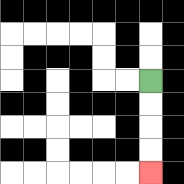{'start': '[6, 3]', 'end': '[6, 7]', 'path_directions': 'D,D,D,D', 'path_coordinates': '[[6, 3], [6, 4], [6, 5], [6, 6], [6, 7]]'}